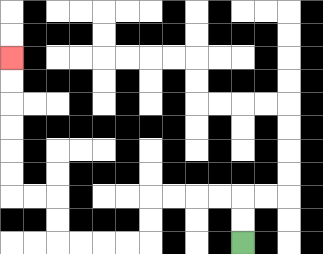{'start': '[10, 10]', 'end': '[0, 2]', 'path_directions': 'U,U,L,L,L,L,D,D,L,L,L,L,U,U,L,L,U,U,U,U,U,U', 'path_coordinates': '[[10, 10], [10, 9], [10, 8], [9, 8], [8, 8], [7, 8], [6, 8], [6, 9], [6, 10], [5, 10], [4, 10], [3, 10], [2, 10], [2, 9], [2, 8], [1, 8], [0, 8], [0, 7], [0, 6], [0, 5], [0, 4], [0, 3], [0, 2]]'}